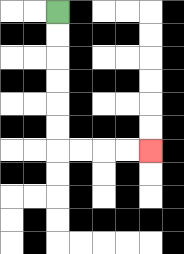{'start': '[2, 0]', 'end': '[6, 6]', 'path_directions': 'D,D,D,D,D,D,R,R,R,R', 'path_coordinates': '[[2, 0], [2, 1], [2, 2], [2, 3], [2, 4], [2, 5], [2, 6], [3, 6], [4, 6], [5, 6], [6, 6]]'}